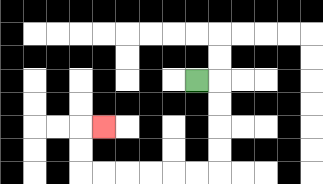{'start': '[8, 3]', 'end': '[4, 5]', 'path_directions': 'R,D,D,D,D,L,L,L,L,L,L,U,U,R', 'path_coordinates': '[[8, 3], [9, 3], [9, 4], [9, 5], [9, 6], [9, 7], [8, 7], [7, 7], [6, 7], [5, 7], [4, 7], [3, 7], [3, 6], [3, 5], [4, 5]]'}